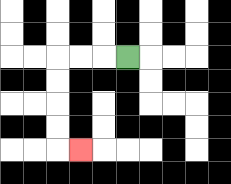{'start': '[5, 2]', 'end': '[3, 6]', 'path_directions': 'L,L,L,D,D,D,D,R', 'path_coordinates': '[[5, 2], [4, 2], [3, 2], [2, 2], [2, 3], [2, 4], [2, 5], [2, 6], [3, 6]]'}